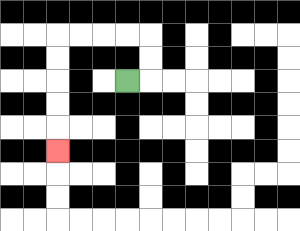{'start': '[5, 3]', 'end': '[2, 6]', 'path_directions': 'R,U,U,L,L,L,L,D,D,D,D,D', 'path_coordinates': '[[5, 3], [6, 3], [6, 2], [6, 1], [5, 1], [4, 1], [3, 1], [2, 1], [2, 2], [2, 3], [2, 4], [2, 5], [2, 6]]'}